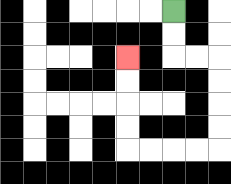{'start': '[7, 0]', 'end': '[5, 2]', 'path_directions': 'D,D,R,R,D,D,D,D,L,L,L,L,U,U,U,U', 'path_coordinates': '[[7, 0], [7, 1], [7, 2], [8, 2], [9, 2], [9, 3], [9, 4], [9, 5], [9, 6], [8, 6], [7, 6], [6, 6], [5, 6], [5, 5], [5, 4], [5, 3], [5, 2]]'}